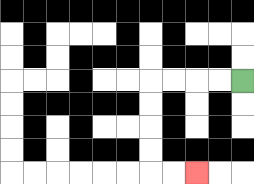{'start': '[10, 3]', 'end': '[8, 7]', 'path_directions': 'L,L,L,L,D,D,D,D,R,R', 'path_coordinates': '[[10, 3], [9, 3], [8, 3], [7, 3], [6, 3], [6, 4], [6, 5], [6, 6], [6, 7], [7, 7], [8, 7]]'}